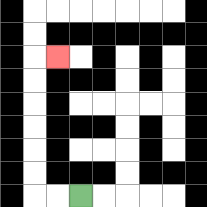{'start': '[3, 8]', 'end': '[2, 2]', 'path_directions': 'L,L,U,U,U,U,U,U,R', 'path_coordinates': '[[3, 8], [2, 8], [1, 8], [1, 7], [1, 6], [1, 5], [1, 4], [1, 3], [1, 2], [2, 2]]'}